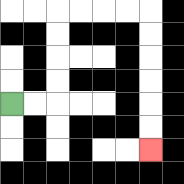{'start': '[0, 4]', 'end': '[6, 6]', 'path_directions': 'R,R,U,U,U,U,R,R,R,R,D,D,D,D,D,D', 'path_coordinates': '[[0, 4], [1, 4], [2, 4], [2, 3], [2, 2], [2, 1], [2, 0], [3, 0], [4, 0], [5, 0], [6, 0], [6, 1], [6, 2], [6, 3], [6, 4], [6, 5], [6, 6]]'}